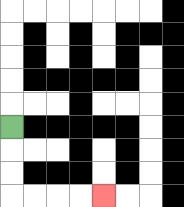{'start': '[0, 5]', 'end': '[4, 8]', 'path_directions': 'D,D,D,R,R,R,R', 'path_coordinates': '[[0, 5], [0, 6], [0, 7], [0, 8], [1, 8], [2, 8], [3, 8], [4, 8]]'}